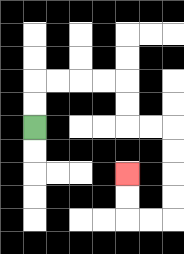{'start': '[1, 5]', 'end': '[5, 7]', 'path_directions': 'U,U,R,R,R,R,D,D,R,R,D,D,D,D,L,L,U,U', 'path_coordinates': '[[1, 5], [1, 4], [1, 3], [2, 3], [3, 3], [4, 3], [5, 3], [5, 4], [5, 5], [6, 5], [7, 5], [7, 6], [7, 7], [7, 8], [7, 9], [6, 9], [5, 9], [5, 8], [5, 7]]'}